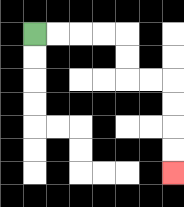{'start': '[1, 1]', 'end': '[7, 7]', 'path_directions': 'R,R,R,R,D,D,R,R,D,D,D,D', 'path_coordinates': '[[1, 1], [2, 1], [3, 1], [4, 1], [5, 1], [5, 2], [5, 3], [6, 3], [7, 3], [7, 4], [7, 5], [7, 6], [7, 7]]'}